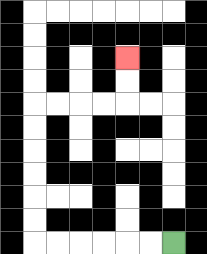{'start': '[7, 10]', 'end': '[5, 2]', 'path_directions': 'L,L,L,L,L,L,U,U,U,U,U,U,R,R,R,R,U,U', 'path_coordinates': '[[7, 10], [6, 10], [5, 10], [4, 10], [3, 10], [2, 10], [1, 10], [1, 9], [1, 8], [1, 7], [1, 6], [1, 5], [1, 4], [2, 4], [3, 4], [4, 4], [5, 4], [5, 3], [5, 2]]'}